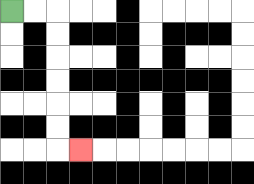{'start': '[0, 0]', 'end': '[3, 6]', 'path_directions': 'R,R,D,D,D,D,D,D,R', 'path_coordinates': '[[0, 0], [1, 0], [2, 0], [2, 1], [2, 2], [2, 3], [2, 4], [2, 5], [2, 6], [3, 6]]'}